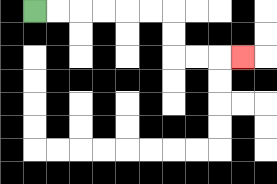{'start': '[1, 0]', 'end': '[10, 2]', 'path_directions': 'R,R,R,R,R,R,D,D,R,R,R', 'path_coordinates': '[[1, 0], [2, 0], [3, 0], [4, 0], [5, 0], [6, 0], [7, 0], [7, 1], [7, 2], [8, 2], [9, 2], [10, 2]]'}